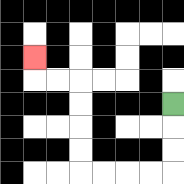{'start': '[7, 4]', 'end': '[1, 2]', 'path_directions': 'D,D,D,L,L,L,L,U,U,U,U,L,L,U', 'path_coordinates': '[[7, 4], [7, 5], [7, 6], [7, 7], [6, 7], [5, 7], [4, 7], [3, 7], [3, 6], [3, 5], [3, 4], [3, 3], [2, 3], [1, 3], [1, 2]]'}